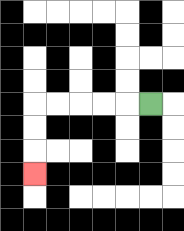{'start': '[6, 4]', 'end': '[1, 7]', 'path_directions': 'L,L,L,L,L,D,D,D', 'path_coordinates': '[[6, 4], [5, 4], [4, 4], [3, 4], [2, 4], [1, 4], [1, 5], [1, 6], [1, 7]]'}